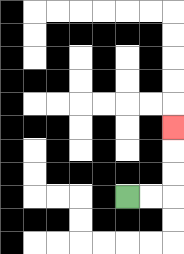{'start': '[5, 8]', 'end': '[7, 5]', 'path_directions': 'R,R,U,U,U', 'path_coordinates': '[[5, 8], [6, 8], [7, 8], [7, 7], [7, 6], [7, 5]]'}